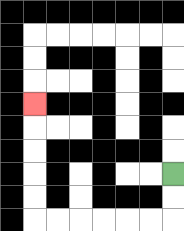{'start': '[7, 7]', 'end': '[1, 4]', 'path_directions': 'D,D,L,L,L,L,L,L,U,U,U,U,U', 'path_coordinates': '[[7, 7], [7, 8], [7, 9], [6, 9], [5, 9], [4, 9], [3, 9], [2, 9], [1, 9], [1, 8], [1, 7], [1, 6], [1, 5], [1, 4]]'}